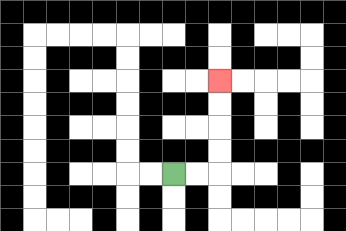{'start': '[7, 7]', 'end': '[9, 3]', 'path_directions': 'R,R,U,U,U,U', 'path_coordinates': '[[7, 7], [8, 7], [9, 7], [9, 6], [9, 5], [9, 4], [9, 3]]'}